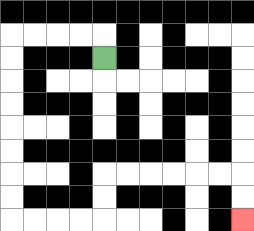{'start': '[4, 2]', 'end': '[10, 9]', 'path_directions': 'U,L,L,L,L,D,D,D,D,D,D,D,D,R,R,R,R,U,U,R,R,R,R,R,R,D,D', 'path_coordinates': '[[4, 2], [4, 1], [3, 1], [2, 1], [1, 1], [0, 1], [0, 2], [0, 3], [0, 4], [0, 5], [0, 6], [0, 7], [0, 8], [0, 9], [1, 9], [2, 9], [3, 9], [4, 9], [4, 8], [4, 7], [5, 7], [6, 7], [7, 7], [8, 7], [9, 7], [10, 7], [10, 8], [10, 9]]'}